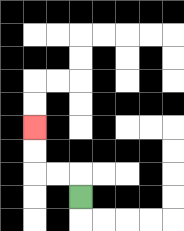{'start': '[3, 8]', 'end': '[1, 5]', 'path_directions': 'U,L,L,U,U', 'path_coordinates': '[[3, 8], [3, 7], [2, 7], [1, 7], [1, 6], [1, 5]]'}